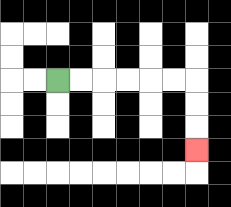{'start': '[2, 3]', 'end': '[8, 6]', 'path_directions': 'R,R,R,R,R,R,D,D,D', 'path_coordinates': '[[2, 3], [3, 3], [4, 3], [5, 3], [6, 3], [7, 3], [8, 3], [8, 4], [8, 5], [8, 6]]'}